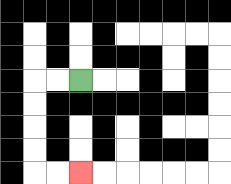{'start': '[3, 3]', 'end': '[3, 7]', 'path_directions': 'L,L,D,D,D,D,R,R', 'path_coordinates': '[[3, 3], [2, 3], [1, 3], [1, 4], [1, 5], [1, 6], [1, 7], [2, 7], [3, 7]]'}